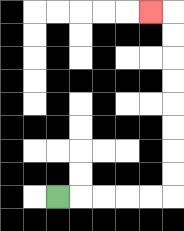{'start': '[2, 8]', 'end': '[6, 0]', 'path_directions': 'R,R,R,R,R,U,U,U,U,U,U,U,U,L', 'path_coordinates': '[[2, 8], [3, 8], [4, 8], [5, 8], [6, 8], [7, 8], [7, 7], [7, 6], [7, 5], [7, 4], [7, 3], [7, 2], [7, 1], [7, 0], [6, 0]]'}